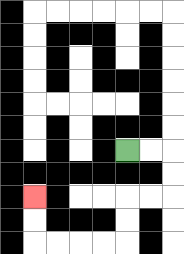{'start': '[5, 6]', 'end': '[1, 8]', 'path_directions': 'R,R,D,D,L,L,D,D,L,L,L,L,U,U', 'path_coordinates': '[[5, 6], [6, 6], [7, 6], [7, 7], [7, 8], [6, 8], [5, 8], [5, 9], [5, 10], [4, 10], [3, 10], [2, 10], [1, 10], [1, 9], [1, 8]]'}